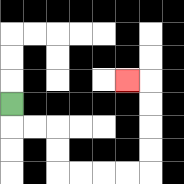{'start': '[0, 4]', 'end': '[5, 3]', 'path_directions': 'D,R,R,D,D,R,R,R,R,U,U,U,U,L', 'path_coordinates': '[[0, 4], [0, 5], [1, 5], [2, 5], [2, 6], [2, 7], [3, 7], [4, 7], [5, 7], [6, 7], [6, 6], [6, 5], [6, 4], [6, 3], [5, 3]]'}